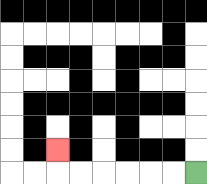{'start': '[8, 7]', 'end': '[2, 6]', 'path_directions': 'L,L,L,L,L,L,U', 'path_coordinates': '[[8, 7], [7, 7], [6, 7], [5, 7], [4, 7], [3, 7], [2, 7], [2, 6]]'}